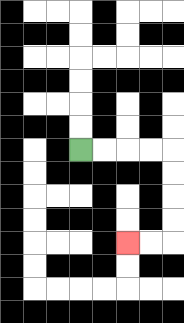{'start': '[3, 6]', 'end': '[5, 10]', 'path_directions': 'R,R,R,R,D,D,D,D,L,L', 'path_coordinates': '[[3, 6], [4, 6], [5, 6], [6, 6], [7, 6], [7, 7], [7, 8], [7, 9], [7, 10], [6, 10], [5, 10]]'}